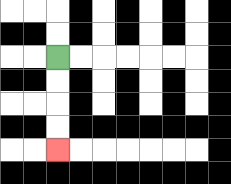{'start': '[2, 2]', 'end': '[2, 6]', 'path_directions': 'D,D,D,D', 'path_coordinates': '[[2, 2], [2, 3], [2, 4], [2, 5], [2, 6]]'}